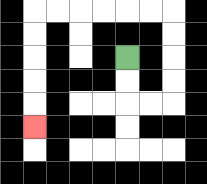{'start': '[5, 2]', 'end': '[1, 5]', 'path_directions': 'D,D,R,R,U,U,U,U,L,L,L,L,L,L,D,D,D,D,D', 'path_coordinates': '[[5, 2], [5, 3], [5, 4], [6, 4], [7, 4], [7, 3], [7, 2], [7, 1], [7, 0], [6, 0], [5, 0], [4, 0], [3, 0], [2, 0], [1, 0], [1, 1], [1, 2], [1, 3], [1, 4], [1, 5]]'}